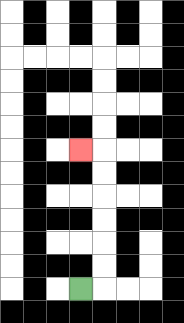{'start': '[3, 12]', 'end': '[3, 6]', 'path_directions': 'R,U,U,U,U,U,U,L', 'path_coordinates': '[[3, 12], [4, 12], [4, 11], [4, 10], [4, 9], [4, 8], [4, 7], [4, 6], [3, 6]]'}